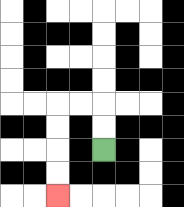{'start': '[4, 6]', 'end': '[2, 8]', 'path_directions': 'U,U,L,L,D,D,D,D', 'path_coordinates': '[[4, 6], [4, 5], [4, 4], [3, 4], [2, 4], [2, 5], [2, 6], [2, 7], [2, 8]]'}